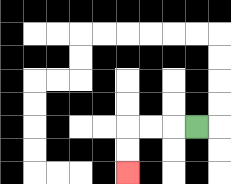{'start': '[8, 5]', 'end': '[5, 7]', 'path_directions': 'L,L,L,D,D', 'path_coordinates': '[[8, 5], [7, 5], [6, 5], [5, 5], [5, 6], [5, 7]]'}